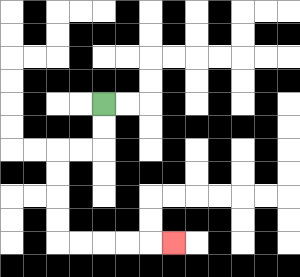{'start': '[4, 4]', 'end': '[7, 10]', 'path_directions': 'D,D,L,L,D,D,D,D,R,R,R,R,R', 'path_coordinates': '[[4, 4], [4, 5], [4, 6], [3, 6], [2, 6], [2, 7], [2, 8], [2, 9], [2, 10], [3, 10], [4, 10], [5, 10], [6, 10], [7, 10]]'}